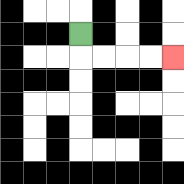{'start': '[3, 1]', 'end': '[7, 2]', 'path_directions': 'D,R,R,R,R', 'path_coordinates': '[[3, 1], [3, 2], [4, 2], [5, 2], [6, 2], [7, 2]]'}